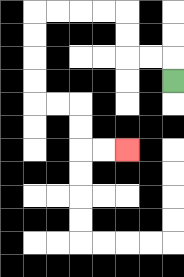{'start': '[7, 3]', 'end': '[5, 6]', 'path_directions': 'U,L,L,U,U,L,L,L,L,D,D,D,D,R,R,D,D,R,R', 'path_coordinates': '[[7, 3], [7, 2], [6, 2], [5, 2], [5, 1], [5, 0], [4, 0], [3, 0], [2, 0], [1, 0], [1, 1], [1, 2], [1, 3], [1, 4], [2, 4], [3, 4], [3, 5], [3, 6], [4, 6], [5, 6]]'}